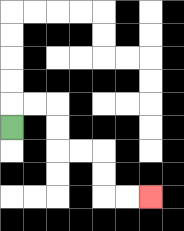{'start': '[0, 5]', 'end': '[6, 8]', 'path_directions': 'U,R,R,D,D,R,R,D,D,R,R', 'path_coordinates': '[[0, 5], [0, 4], [1, 4], [2, 4], [2, 5], [2, 6], [3, 6], [4, 6], [4, 7], [4, 8], [5, 8], [6, 8]]'}